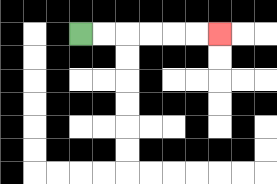{'start': '[3, 1]', 'end': '[9, 1]', 'path_directions': 'R,R,R,R,R,R', 'path_coordinates': '[[3, 1], [4, 1], [5, 1], [6, 1], [7, 1], [8, 1], [9, 1]]'}